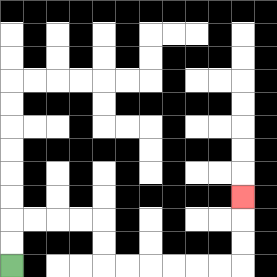{'start': '[0, 11]', 'end': '[10, 8]', 'path_directions': 'U,U,R,R,R,R,D,D,R,R,R,R,R,R,U,U,U', 'path_coordinates': '[[0, 11], [0, 10], [0, 9], [1, 9], [2, 9], [3, 9], [4, 9], [4, 10], [4, 11], [5, 11], [6, 11], [7, 11], [8, 11], [9, 11], [10, 11], [10, 10], [10, 9], [10, 8]]'}